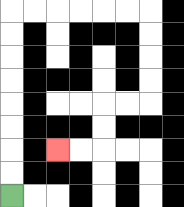{'start': '[0, 8]', 'end': '[2, 6]', 'path_directions': 'U,U,U,U,U,U,U,U,R,R,R,R,R,R,D,D,D,D,L,L,D,D,L,L', 'path_coordinates': '[[0, 8], [0, 7], [0, 6], [0, 5], [0, 4], [0, 3], [0, 2], [0, 1], [0, 0], [1, 0], [2, 0], [3, 0], [4, 0], [5, 0], [6, 0], [6, 1], [6, 2], [6, 3], [6, 4], [5, 4], [4, 4], [4, 5], [4, 6], [3, 6], [2, 6]]'}